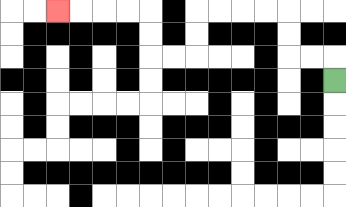{'start': '[14, 3]', 'end': '[2, 0]', 'path_directions': 'U,L,L,U,U,L,L,L,L,D,D,L,L,U,U,L,L,L,L', 'path_coordinates': '[[14, 3], [14, 2], [13, 2], [12, 2], [12, 1], [12, 0], [11, 0], [10, 0], [9, 0], [8, 0], [8, 1], [8, 2], [7, 2], [6, 2], [6, 1], [6, 0], [5, 0], [4, 0], [3, 0], [2, 0]]'}